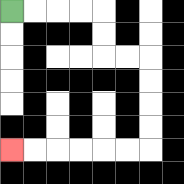{'start': '[0, 0]', 'end': '[0, 6]', 'path_directions': 'R,R,R,R,D,D,R,R,D,D,D,D,L,L,L,L,L,L', 'path_coordinates': '[[0, 0], [1, 0], [2, 0], [3, 0], [4, 0], [4, 1], [4, 2], [5, 2], [6, 2], [6, 3], [6, 4], [6, 5], [6, 6], [5, 6], [4, 6], [3, 6], [2, 6], [1, 6], [0, 6]]'}